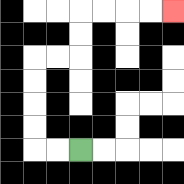{'start': '[3, 6]', 'end': '[7, 0]', 'path_directions': 'L,L,U,U,U,U,R,R,U,U,R,R,R,R', 'path_coordinates': '[[3, 6], [2, 6], [1, 6], [1, 5], [1, 4], [1, 3], [1, 2], [2, 2], [3, 2], [3, 1], [3, 0], [4, 0], [5, 0], [6, 0], [7, 0]]'}